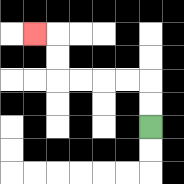{'start': '[6, 5]', 'end': '[1, 1]', 'path_directions': 'U,U,L,L,L,L,U,U,L', 'path_coordinates': '[[6, 5], [6, 4], [6, 3], [5, 3], [4, 3], [3, 3], [2, 3], [2, 2], [2, 1], [1, 1]]'}